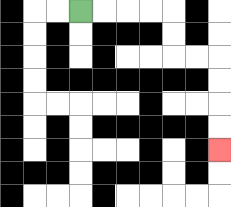{'start': '[3, 0]', 'end': '[9, 6]', 'path_directions': 'R,R,R,R,D,D,R,R,D,D,D,D', 'path_coordinates': '[[3, 0], [4, 0], [5, 0], [6, 0], [7, 0], [7, 1], [7, 2], [8, 2], [9, 2], [9, 3], [9, 4], [9, 5], [9, 6]]'}